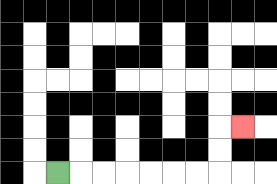{'start': '[2, 7]', 'end': '[10, 5]', 'path_directions': 'R,R,R,R,R,R,R,U,U,R', 'path_coordinates': '[[2, 7], [3, 7], [4, 7], [5, 7], [6, 7], [7, 7], [8, 7], [9, 7], [9, 6], [9, 5], [10, 5]]'}